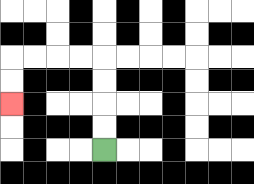{'start': '[4, 6]', 'end': '[0, 4]', 'path_directions': 'U,U,U,U,L,L,L,L,D,D', 'path_coordinates': '[[4, 6], [4, 5], [4, 4], [4, 3], [4, 2], [3, 2], [2, 2], [1, 2], [0, 2], [0, 3], [0, 4]]'}